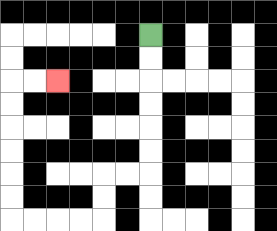{'start': '[6, 1]', 'end': '[2, 3]', 'path_directions': 'D,D,D,D,D,D,L,L,D,D,L,L,L,L,U,U,U,U,U,U,R,R', 'path_coordinates': '[[6, 1], [6, 2], [6, 3], [6, 4], [6, 5], [6, 6], [6, 7], [5, 7], [4, 7], [4, 8], [4, 9], [3, 9], [2, 9], [1, 9], [0, 9], [0, 8], [0, 7], [0, 6], [0, 5], [0, 4], [0, 3], [1, 3], [2, 3]]'}